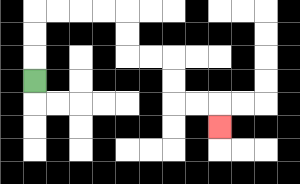{'start': '[1, 3]', 'end': '[9, 5]', 'path_directions': 'U,U,U,R,R,R,R,D,D,R,R,D,D,R,R,D', 'path_coordinates': '[[1, 3], [1, 2], [1, 1], [1, 0], [2, 0], [3, 0], [4, 0], [5, 0], [5, 1], [5, 2], [6, 2], [7, 2], [7, 3], [7, 4], [8, 4], [9, 4], [9, 5]]'}